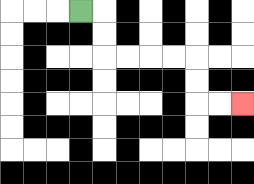{'start': '[3, 0]', 'end': '[10, 4]', 'path_directions': 'R,D,D,R,R,R,R,D,D,R,R', 'path_coordinates': '[[3, 0], [4, 0], [4, 1], [4, 2], [5, 2], [6, 2], [7, 2], [8, 2], [8, 3], [8, 4], [9, 4], [10, 4]]'}